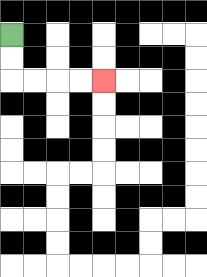{'start': '[0, 1]', 'end': '[4, 3]', 'path_directions': 'D,D,R,R,R,R', 'path_coordinates': '[[0, 1], [0, 2], [0, 3], [1, 3], [2, 3], [3, 3], [4, 3]]'}